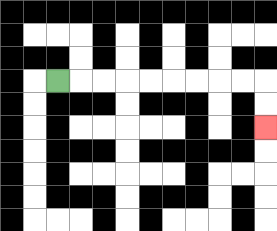{'start': '[2, 3]', 'end': '[11, 5]', 'path_directions': 'R,R,R,R,R,R,R,R,R,D,D', 'path_coordinates': '[[2, 3], [3, 3], [4, 3], [5, 3], [6, 3], [7, 3], [8, 3], [9, 3], [10, 3], [11, 3], [11, 4], [11, 5]]'}